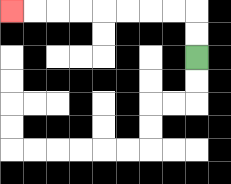{'start': '[8, 2]', 'end': '[0, 0]', 'path_directions': 'U,U,L,L,L,L,L,L,L,L', 'path_coordinates': '[[8, 2], [8, 1], [8, 0], [7, 0], [6, 0], [5, 0], [4, 0], [3, 0], [2, 0], [1, 0], [0, 0]]'}